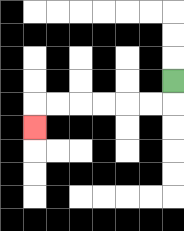{'start': '[7, 3]', 'end': '[1, 5]', 'path_directions': 'D,L,L,L,L,L,L,D', 'path_coordinates': '[[7, 3], [7, 4], [6, 4], [5, 4], [4, 4], [3, 4], [2, 4], [1, 4], [1, 5]]'}